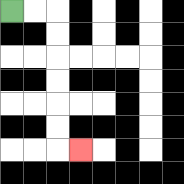{'start': '[0, 0]', 'end': '[3, 6]', 'path_directions': 'R,R,D,D,D,D,D,D,R', 'path_coordinates': '[[0, 0], [1, 0], [2, 0], [2, 1], [2, 2], [2, 3], [2, 4], [2, 5], [2, 6], [3, 6]]'}